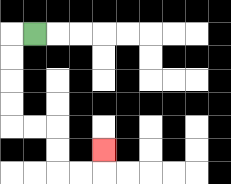{'start': '[1, 1]', 'end': '[4, 6]', 'path_directions': 'L,D,D,D,D,R,R,D,D,R,R,U', 'path_coordinates': '[[1, 1], [0, 1], [0, 2], [0, 3], [0, 4], [0, 5], [1, 5], [2, 5], [2, 6], [2, 7], [3, 7], [4, 7], [4, 6]]'}